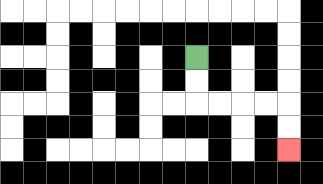{'start': '[8, 2]', 'end': '[12, 6]', 'path_directions': 'D,D,R,R,R,R,D,D', 'path_coordinates': '[[8, 2], [8, 3], [8, 4], [9, 4], [10, 4], [11, 4], [12, 4], [12, 5], [12, 6]]'}